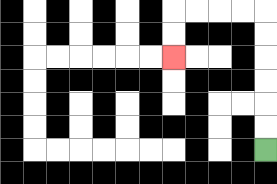{'start': '[11, 6]', 'end': '[7, 2]', 'path_directions': 'U,U,U,U,U,U,L,L,L,L,D,D', 'path_coordinates': '[[11, 6], [11, 5], [11, 4], [11, 3], [11, 2], [11, 1], [11, 0], [10, 0], [9, 0], [8, 0], [7, 0], [7, 1], [7, 2]]'}